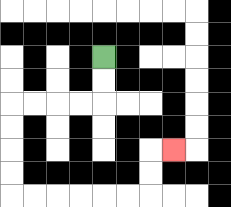{'start': '[4, 2]', 'end': '[7, 6]', 'path_directions': 'D,D,L,L,L,L,D,D,D,D,R,R,R,R,R,R,U,U,R', 'path_coordinates': '[[4, 2], [4, 3], [4, 4], [3, 4], [2, 4], [1, 4], [0, 4], [0, 5], [0, 6], [0, 7], [0, 8], [1, 8], [2, 8], [3, 8], [4, 8], [5, 8], [6, 8], [6, 7], [6, 6], [7, 6]]'}